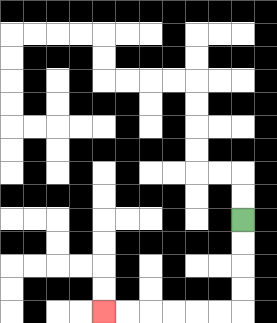{'start': '[10, 9]', 'end': '[4, 13]', 'path_directions': 'D,D,D,D,L,L,L,L,L,L', 'path_coordinates': '[[10, 9], [10, 10], [10, 11], [10, 12], [10, 13], [9, 13], [8, 13], [7, 13], [6, 13], [5, 13], [4, 13]]'}